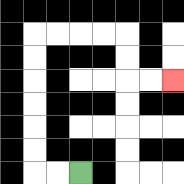{'start': '[3, 7]', 'end': '[7, 3]', 'path_directions': 'L,L,U,U,U,U,U,U,R,R,R,R,D,D,R,R', 'path_coordinates': '[[3, 7], [2, 7], [1, 7], [1, 6], [1, 5], [1, 4], [1, 3], [1, 2], [1, 1], [2, 1], [3, 1], [4, 1], [5, 1], [5, 2], [5, 3], [6, 3], [7, 3]]'}